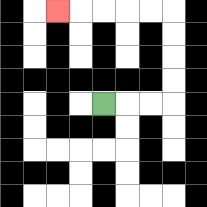{'start': '[4, 4]', 'end': '[2, 0]', 'path_directions': 'R,R,R,U,U,U,U,L,L,L,L,L', 'path_coordinates': '[[4, 4], [5, 4], [6, 4], [7, 4], [7, 3], [7, 2], [7, 1], [7, 0], [6, 0], [5, 0], [4, 0], [3, 0], [2, 0]]'}